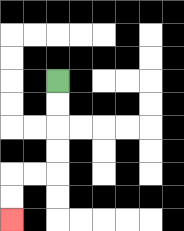{'start': '[2, 3]', 'end': '[0, 9]', 'path_directions': 'D,D,D,D,L,L,D,D', 'path_coordinates': '[[2, 3], [2, 4], [2, 5], [2, 6], [2, 7], [1, 7], [0, 7], [0, 8], [0, 9]]'}